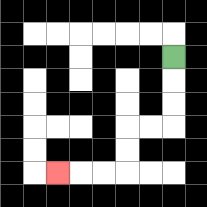{'start': '[7, 2]', 'end': '[2, 7]', 'path_directions': 'D,D,D,L,L,D,D,L,L,L', 'path_coordinates': '[[7, 2], [7, 3], [7, 4], [7, 5], [6, 5], [5, 5], [5, 6], [5, 7], [4, 7], [3, 7], [2, 7]]'}